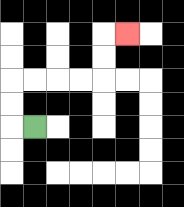{'start': '[1, 5]', 'end': '[5, 1]', 'path_directions': 'L,U,U,R,R,R,R,U,U,R', 'path_coordinates': '[[1, 5], [0, 5], [0, 4], [0, 3], [1, 3], [2, 3], [3, 3], [4, 3], [4, 2], [4, 1], [5, 1]]'}